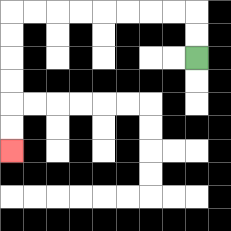{'start': '[8, 2]', 'end': '[0, 6]', 'path_directions': 'U,U,L,L,L,L,L,L,L,L,D,D,D,D,D,D', 'path_coordinates': '[[8, 2], [8, 1], [8, 0], [7, 0], [6, 0], [5, 0], [4, 0], [3, 0], [2, 0], [1, 0], [0, 0], [0, 1], [0, 2], [0, 3], [0, 4], [0, 5], [0, 6]]'}